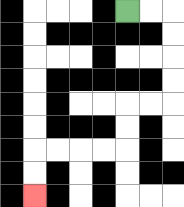{'start': '[5, 0]', 'end': '[1, 8]', 'path_directions': 'R,R,D,D,D,D,L,L,D,D,L,L,L,L,D,D', 'path_coordinates': '[[5, 0], [6, 0], [7, 0], [7, 1], [7, 2], [7, 3], [7, 4], [6, 4], [5, 4], [5, 5], [5, 6], [4, 6], [3, 6], [2, 6], [1, 6], [1, 7], [1, 8]]'}